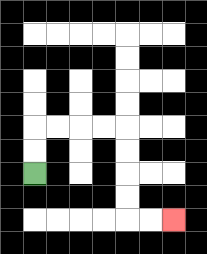{'start': '[1, 7]', 'end': '[7, 9]', 'path_directions': 'U,U,R,R,R,R,D,D,D,D,R,R', 'path_coordinates': '[[1, 7], [1, 6], [1, 5], [2, 5], [3, 5], [4, 5], [5, 5], [5, 6], [5, 7], [5, 8], [5, 9], [6, 9], [7, 9]]'}